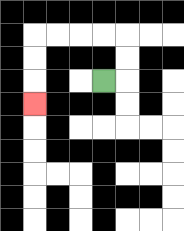{'start': '[4, 3]', 'end': '[1, 4]', 'path_directions': 'R,U,U,L,L,L,L,D,D,D', 'path_coordinates': '[[4, 3], [5, 3], [5, 2], [5, 1], [4, 1], [3, 1], [2, 1], [1, 1], [1, 2], [1, 3], [1, 4]]'}